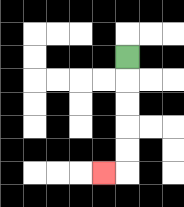{'start': '[5, 2]', 'end': '[4, 7]', 'path_directions': 'D,D,D,D,D,L', 'path_coordinates': '[[5, 2], [5, 3], [5, 4], [5, 5], [5, 6], [5, 7], [4, 7]]'}